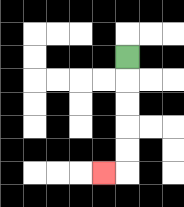{'start': '[5, 2]', 'end': '[4, 7]', 'path_directions': 'D,D,D,D,D,L', 'path_coordinates': '[[5, 2], [5, 3], [5, 4], [5, 5], [5, 6], [5, 7], [4, 7]]'}